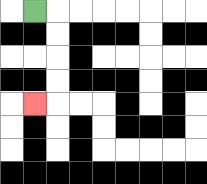{'start': '[1, 0]', 'end': '[1, 4]', 'path_directions': 'R,D,D,D,D,L', 'path_coordinates': '[[1, 0], [2, 0], [2, 1], [2, 2], [2, 3], [2, 4], [1, 4]]'}